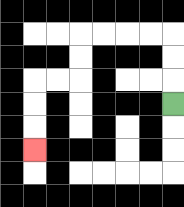{'start': '[7, 4]', 'end': '[1, 6]', 'path_directions': 'U,U,U,L,L,L,L,D,D,L,L,D,D,D', 'path_coordinates': '[[7, 4], [7, 3], [7, 2], [7, 1], [6, 1], [5, 1], [4, 1], [3, 1], [3, 2], [3, 3], [2, 3], [1, 3], [1, 4], [1, 5], [1, 6]]'}